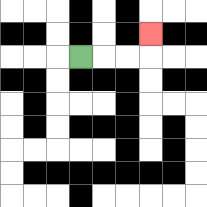{'start': '[3, 2]', 'end': '[6, 1]', 'path_directions': 'R,R,R,U', 'path_coordinates': '[[3, 2], [4, 2], [5, 2], [6, 2], [6, 1]]'}